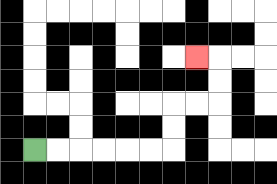{'start': '[1, 6]', 'end': '[8, 2]', 'path_directions': 'R,R,R,R,R,R,U,U,R,R,U,U,L', 'path_coordinates': '[[1, 6], [2, 6], [3, 6], [4, 6], [5, 6], [6, 6], [7, 6], [7, 5], [7, 4], [8, 4], [9, 4], [9, 3], [9, 2], [8, 2]]'}